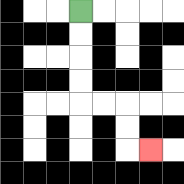{'start': '[3, 0]', 'end': '[6, 6]', 'path_directions': 'D,D,D,D,R,R,D,D,R', 'path_coordinates': '[[3, 0], [3, 1], [3, 2], [3, 3], [3, 4], [4, 4], [5, 4], [5, 5], [5, 6], [6, 6]]'}